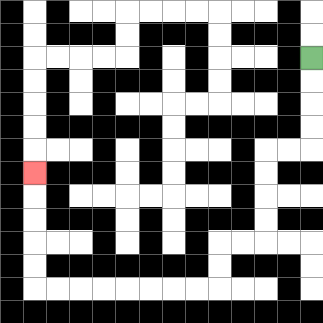{'start': '[13, 2]', 'end': '[1, 7]', 'path_directions': 'D,D,D,D,L,L,D,D,D,D,L,L,D,D,L,L,L,L,L,L,L,L,U,U,U,U,U', 'path_coordinates': '[[13, 2], [13, 3], [13, 4], [13, 5], [13, 6], [12, 6], [11, 6], [11, 7], [11, 8], [11, 9], [11, 10], [10, 10], [9, 10], [9, 11], [9, 12], [8, 12], [7, 12], [6, 12], [5, 12], [4, 12], [3, 12], [2, 12], [1, 12], [1, 11], [1, 10], [1, 9], [1, 8], [1, 7]]'}